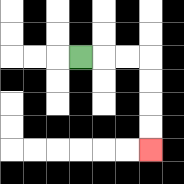{'start': '[3, 2]', 'end': '[6, 6]', 'path_directions': 'R,R,R,D,D,D,D', 'path_coordinates': '[[3, 2], [4, 2], [5, 2], [6, 2], [6, 3], [6, 4], [6, 5], [6, 6]]'}